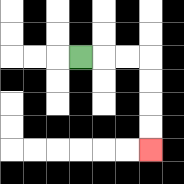{'start': '[3, 2]', 'end': '[6, 6]', 'path_directions': 'R,R,R,D,D,D,D', 'path_coordinates': '[[3, 2], [4, 2], [5, 2], [6, 2], [6, 3], [6, 4], [6, 5], [6, 6]]'}